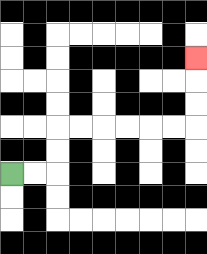{'start': '[0, 7]', 'end': '[8, 2]', 'path_directions': 'R,R,U,U,R,R,R,R,R,R,U,U,U', 'path_coordinates': '[[0, 7], [1, 7], [2, 7], [2, 6], [2, 5], [3, 5], [4, 5], [5, 5], [6, 5], [7, 5], [8, 5], [8, 4], [8, 3], [8, 2]]'}